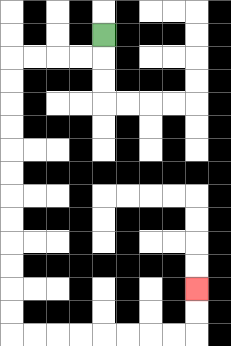{'start': '[4, 1]', 'end': '[8, 12]', 'path_directions': 'D,L,L,L,L,D,D,D,D,D,D,D,D,D,D,D,D,R,R,R,R,R,R,R,R,U,U', 'path_coordinates': '[[4, 1], [4, 2], [3, 2], [2, 2], [1, 2], [0, 2], [0, 3], [0, 4], [0, 5], [0, 6], [0, 7], [0, 8], [0, 9], [0, 10], [0, 11], [0, 12], [0, 13], [0, 14], [1, 14], [2, 14], [3, 14], [4, 14], [5, 14], [6, 14], [7, 14], [8, 14], [8, 13], [8, 12]]'}